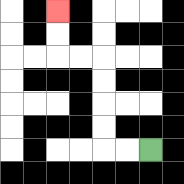{'start': '[6, 6]', 'end': '[2, 0]', 'path_directions': 'L,L,U,U,U,U,L,L,U,U', 'path_coordinates': '[[6, 6], [5, 6], [4, 6], [4, 5], [4, 4], [4, 3], [4, 2], [3, 2], [2, 2], [2, 1], [2, 0]]'}